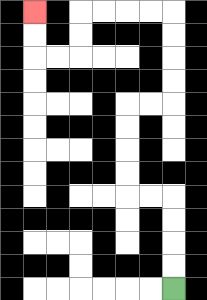{'start': '[7, 12]', 'end': '[1, 0]', 'path_directions': 'U,U,U,U,L,L,U,U,U,U,R,R,U,U,U,U,L,L,L,L,D,D,L,L,U,U', 'path_coordinates': '[[7, 12], [7, 11], [7, 10], [7, 9], [7, 8], [6, 8], [5, 8], [5, 7], [5, 6], [5, 5], [5, 4], [6, 4], [7, 4], [7, 3], [7, 2], [7, 1], [7, 0], [6, 0], [5, 0], [4, 0], [3, 0], [3, 1], [3, 2], [2, 2], [1, 2], [1, 1], [1, 0]]'}